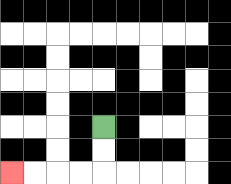{'start': '[4, 5]', 'end': '[0, 7]', 'path_directions': 'D,D,L,L,L,L', 'path_coordinates': '[[4, 5], [4, 6], [4, 7], [3, 7], [2, 7], [1, 7], [0, 7]]'}